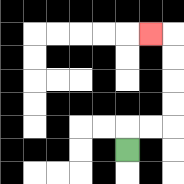{'start': '[5, 6]', 'end': '[6, 1]', 'path_directions': 'U,R,R,U,U,U,U,L', 'path_coordinates': '[[5, 6], [5, 5], [6, 5], [7, 5], [7, 4], [7, 3], [7, 2], [7, 1], [6, 1]]'}